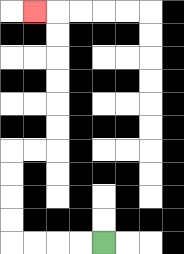{'start': '[4, 10]', 'end': '[1, 0]', 'path_directions': 'L,L,L,L,U,U,U,U,R,R,U,U,U,U,U,U,L', 'path_coordinates': '[[4, 10], [3, 10], [2, 10], [1, 10], [0, 10], [0, 9], [0, 8], [0, 7], [0, 6], [1, 6], [2, 6], [2, 5], [2, 4], [2, 3], [2, 2], [2, 1], [2, 0], [1, 0]]'}